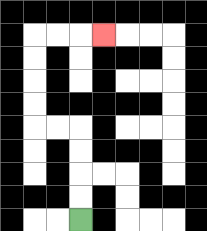{'start': '[3, 9]', 'end': '[4, 1]', 'path_directions': 'U,U,U,U,L,L,U,U,U,U,R,R,R', 'path_coordinates': '[[3, 9], [3, 8], [3, 7], [3, 6], [3, 5], [2, 5], [1, 5], [1, 4], [1, 3], [1, 2], [1, 1], [2, 1], [3, 1], [4, 1]]'}